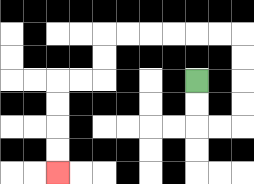{'start': '[8, 3]', 'end': '[2, 7]', 'path_directions': 'D,D,R,R,U,U,U,U,L,L,L,L,L,L,D,D,L,L,D,D,D,D', 'path_coordinates': '[[8, 3], [8, 4], [8, 5], [9, 5], [10, 5], [10, 4], [10, 3], [10, 2], [10, 1], [9, 1], [8, 1], [7, 1], [6, 1], [5, 1], [4, 1], [4, 2], [4, 3], [3, 3], [2, 3], [2, 4], [2, 5], [2, 6], [2, 7]]'}